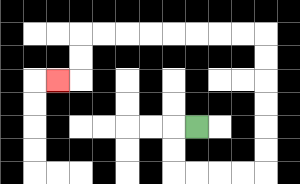{'start': '[8, 5]', 'end': '[2, 3]', 'path_directions': 'L,D,D,R,R,R,R,U,U,U,U,U,U,L,L,L,L,L,L,L,L,D,D,L', 'path_coordinates': '[[8, 5], [7, 5], [7, 6], [7, 7], [8, 7], [9, 7], [10, 7], [11, 7], [11, 6], [11, 5], [11, 4], [11, 3], [11, 2], [11, 1], [10, 1], [9, 1], [8, 1], [7, 1], [6, 1], [5, 1], [4, 1], [3, 1], [3, 2], [3, 3], [2, 3]]'}